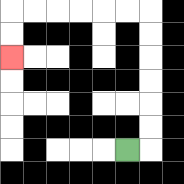{'start': '[5, 6]', 'end': '[0, 2]', 'path_directions': 'R,U,U,U,U,U,U,L,L,L,L,L,L,D,D', 'path_coordinates': '[[5, 6], [6, 6], [6, 5], [6, 4], [6, 3], [6, 2], [6, 1], [6, 0], [5, 0], [4, 0], [3, 0], [2, 0], [1, 0], [0, 0], [0, 1], [0, 2]]'}